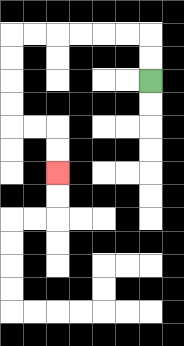{'start': '[6, 3]', 'end': '[2, 7]', 'path_directions': 'U,U,L,L,L,L,L,L,D,D,D,D,R,R,D,D', 'path_coordinates': '[[6, 3], [6, 2], [6, 1], [5, 1], [4, 1], [3, 1], [2, 1], [1, 1], [0, 1], [0, 2], [0, 3], [0, 4], [0, 5], [1, 5], [2, 5], [2, 6], [2, 7]]'}